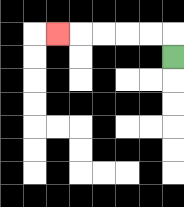{'start': '[7, 2]', 'end': '[2, 1]', 'path_directions': 'U,L,L,L,L,L', 'path_coordinates': '[[7, 2], [7, 1], [6, 1], [5, 1], [4, 1], [3, 1], [2, 1]]'}